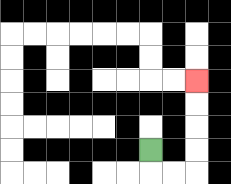{'start': '[6, 6]', 'end': '[8, 3]', 'path_directions': 'D,R,R,U,U,U,U', 'path_coordinates': '[[6, 6], [6, 7], [7, 7], [8, 7], [8, 6], [8, 5], [8, 4], [8, 3]]'}